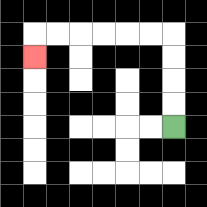{'start': '[7, 5]', 'end': '[1, 2]', 'path_directions': 'U,U,U,U,L,L,L,L,L,L,D', 'path_coordinates': '[[7, 5], [7, 4], [7, 3], [7, 2], [7, 1], [6, 1], [5, 1], [4, 1], [3, 1], [2, 1], [1, 1], [1, 2]]'}